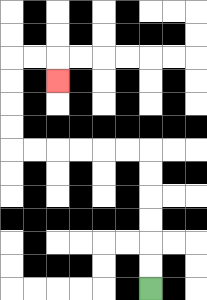{'start': '[6, 12]', 'end': '[2, 3]', 'path_directions': 'U,U,U,U,U,U,L,L,L,L,L,L,U,U,U,U,R,R,D', 'path_coordinates': '[[6, 12], [6, 11], [6, 10], [6, 9], [6, 8], [6, 7], [6, 6], [5, 6], [4, 6], [3, 6], [2, 6], [1, 6], [0, 6], [0, 5], [0, 4], [0, 3], [0, 2], [1, 2], [2, 2], [2, 3]]'}